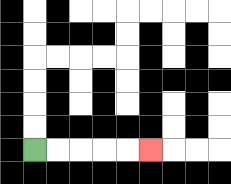{'start': '[1, 6]', 'end': '[6, 6]', 'path_directions': 'R,R,R,R,R', 'path_coordinates': '[[1, 6], [2, 6], [3, 6], [4, 6], [5, 6], [6, 6]]'}